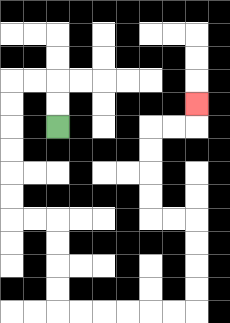{'start': '[2, 5]', 'end': '[8, 4]', 'path_directions': 'U,U,L,L,D,D,D,D,D,D,R,R,D,D,D,D,R,R,R,R,R,R,U,U,U,U,L,L,U,U,U,U,R,R,U', 'path_coordinates': '[[2, 5], [2, 4], [2, 3], [1, 3], [0, 3], [0, 4], [0, 5], [0, 6], [0, 7], [0, 8], [0, 9], [1, 9], [2, 9], [2, 10], [2, 11], [2, 12], [2, 13], [3, 13], [4, 13], [5, 13], [6, 13], [7, 13], [8, 13], [8, 12], [8, 11], [8, 10], [8, 9], [7, 9], [6, 9], [6, 8], [6, 7], [6, 6], [6, 5], [7, 5], [8, 5], [8, 4]]'}